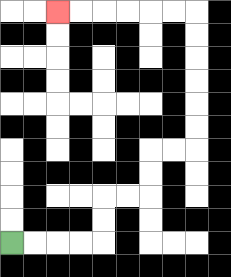{'start': '[0, 10]', 'end': '[2, 0]', 'path_directions': 'R,R,R,R,U,U,R,R,U,U,R,R,U,U,U,U,U,U,L,L,L,L,L,L', 'path_coordinates': '[[0, 10], [1, 10], [2, 10], [3, 10], [4, 10], [4, 9], [4, 8], [5, 8], [6, 8], [6, 7], [6, 6], [7, 6], [8, 6], [8, 5], [8, 4], [8, 3], [8, 2], [8, 1], [8, 0], [7, 0], [6, 0], [5, 0], [4, 0], [3, 0], [2, 0]]'}